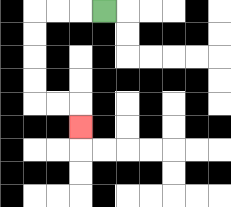{'start': '[4, 0]', 'end': '[3, 5]', 'path_directions': 'L,L,L,D,D,D,D,R,R,D', 'path_coordinates': '[[4, 0], [3, 0], [2, 0], [1, 0], [1, 1], [1, 2], [1, 3], [1, 4], [2, 4], [3, 4], [3, 5]]'}